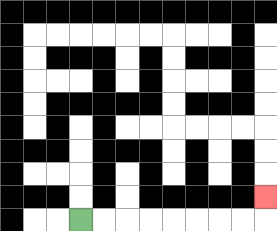{'start': '[3, 9]', 'end': '[11, 8]', 'path_directions': 'R,R,R,R,R,R,R,R,U', 'path_coordinates': '[[3, 9], [4, 9], [5, 9], [6, 9], [7, 9], [8, 9], [9, 9], [10, 9], [11, 9], [11, 8]]'}